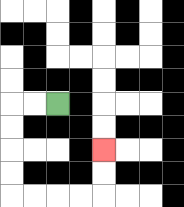{'start': '[2, 4]', 'end': '[4, 6]', 'path_directions': 'L,L,D,D,D,D,R,R,R,R,U,U', 'path_coordinates': '[[2, 4], [1, 4], [0, 4], [0, 5], [0, 6], [0, 7], [0, 8], [1, 8], [2, 8], [3, 8], [4, 8], [4, 7], [4, 6]]'}